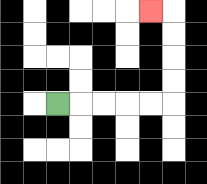{'start': '[2, 4]', 'end': '[6, 0]', 'path_directions': 'R,R,R,R,R,U,U,U,U,L', 'path_coordinates': '[[2, 4], [3, 4], [4, 4], [5, 4], [6, 4], [7, 4], [7, 3], [7, 2], [7, 1], [7, 0], [6, 0]]'}